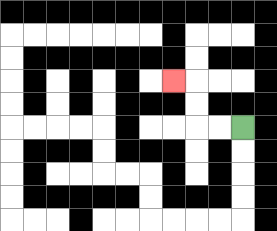{'start': '[10, 5]', 'end': '[7, 3]', 'path_directions': 'L,L,U,U,L', 'path_coordinates': '[[10, 5], [9, 5], [8, 5], [8, 4], [8, 3], [7, 3]]'}